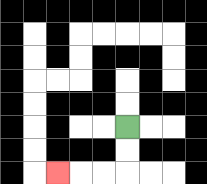{'start': '[5, 5]', 'end': '[2, 7]', 'path_directions': 'D,D,L,L,L', 'path_coordinates': '[[5, 5], [5, 6], [5, 7], [4, 7], [3, 7], [2, 7]]'}